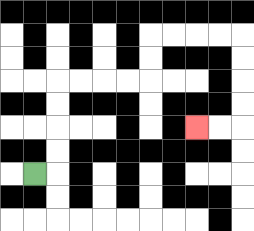{'start': '[1, 7]', 'end': '[8, 5]', 'path_directions': 'R,U,U,U,U,R,R,R,R,U,U,R,R,R,R,D,D,D,D,L,L', 'path_coordinates': '[[1, 7], [2, 7], [2, 6], [2, 5], [2, 4], [2, 3], [3, 3], [4, 3], [5, 3], [6, 3], [6, 2], [6, 1], [7, 1], [8, 1], [9, 1], [10, 1], [10, 2], [10, 3], [10, 4], [10, 5], [9, 5], [8, 5]]'}